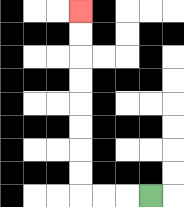{'start': '[6, 8]', 'end': '[3, 0]', 'path_directions': 'L,L,L,U,U,U,U,U,U,U,U', 'path_coordinates': '[[6, 8], [5, 8], [4, 8], [3, 8], [3, 7], [3, 6], [3, 5], [3, 4], [3, 3], [3, 2], [3, 1], [3, 0]]'}